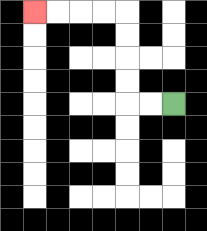{'start': '[7, 4]', 'end': '[1, 0]', 'path_directions': 'L,L,U,U,U,U,L,L,L,L', 'path_coordinates': '[[7, 4], [6, 4], [5, 4], [5, 3], [5, 2], [5, 1], [5, 0], [4, 0], [3, 0], [2, 0], [1, 0]]'}